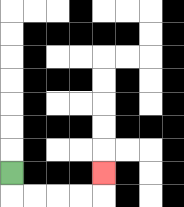{'start': '[0, 7]', 'end': '[4, 7]', 'path_directions': 'D,R,R,R,R,U', 'path_coordinates': '[[0, 7], [0, 8], [1, 8], [2, 8], [3, 8], [4, 8], [4, 7]]'}